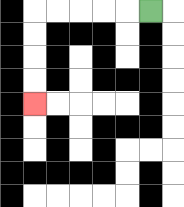{'start': '[6, 0]', 'end': '[1, 4]', 'path_directions': 'L,L,L,L,L,D,D,D,D', 'path_coordinates': '[[6, 0], [5, 0], [4, 0], [3, 0], [2, 0], [1, 0], [1, 1], [1, 2], [1, 3], [1, 4]]'}